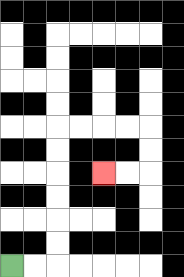{'start': '[0, 11]', 'end': '[4, 7]', 'path_directions': 'R,R,U,U,U,U,U,U,R,R,R,R,D,D,L,L', 'path_coordinates': '[[0, 11], [1, 11], [2, 11], [2, 10], [2, 9], [2, 8], [2, 7], [2, 6], [2, 5], [3, 5], [4, 5], [5, 5], [6, 5], [6, 6], [6, 7], [5, 7], [4, 7]]'}